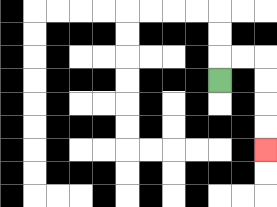{'start': '[9, 3]', 'end': '[11, 6]', 'path_directions': 'U,R,R,D,D,D,D', 'path_coordinates': '[[9, 3], [9, 2], [10, 2], [11, 2], [11, 3], [11, 4], [11, 5], [11, 6]]'}